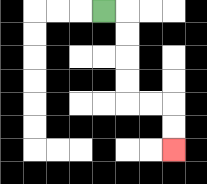{'start': '[4, 0]', 'end': '[7, 6]', 'path_directions': 'R,D,D,D,D,R,R,D,D', 'path_coordinates': '[[4, 0], [5, 0], [5, 1], [5, 2], [5, 3], [5, 4], [6, 4], [7, 4], [7, 5], [7, 6]]'}